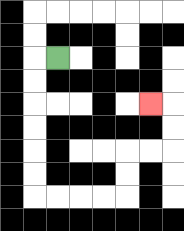{'start': '[2, 2]', 'end': '[6, 4]', 'path_directions': 'L,D,D,D,D,D,D,R,R,R,R,U,U,R,R,U,U,L', 'path_coordinates': '[[2, 2], [1, 2], [1, 3], [1, 4], [1, 5], [1, 6], [1, 7], [1, 8], [2, 8], [3, 8], [4, 8], [5, 8], [5, 7], [5, 6], [6, 6], [7, 6], [7, 5], [7, 4], [6, 4]]'}